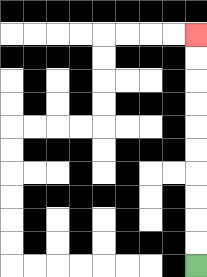{'start': '[8, 11]', 'end': '[8, 1]', 'path_directions': 'U,U,U,U,U,U,U,U,U,U', 'path_coordinates': '[[8, 11], [8, 10], [8, 9], [8, 8], [8, 7], [8, 6], [8, 5], [8, 4], [8, 3], [8, 2], [8, 1]]'}